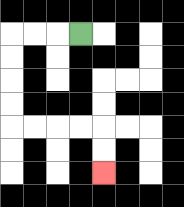{'start': '[3, 1]', 'end': '[4, 7]', 'path_directions': 'L,L,L,D,D,D,D,R,R,R,R,D,D', 'path_coordinates': '[[3, 1], [2, 1], [1, 1], [0, 1], [0, 2], [0, 3], [0, 4], [0, 5], [1, 5], [2, 5], [3, 5], [4, 5], [4, 6], [4, 7]]'}